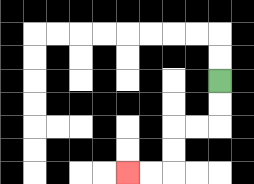{'start': '[9, 3]', 'end': '[5, 7]', 'path_directions': 'D,D,L,L,D,D,L,L', 'path_coordinates': '[[9, 3], [9, 4], [9, 5], [8, 5], [7, 5], [7, 6], [7, 7], [6, 7], [5, 7]]'}